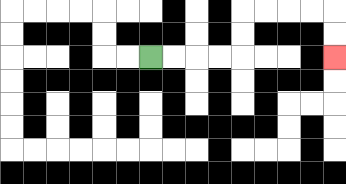{'start': '[6, 2]', 'end': '[14, 2]', 'path_directions': 'R,R,R,R,U,U,R,R,R,R,D,D', 'path_coordinates': '[[6, 2], [7, 2], [8, 2], [9, 2], [10, 2], [10, 1], [10, 0], [11, 0], [12, 0], [13, 0], [14, 0], [14, 1], [14, 2]]'}